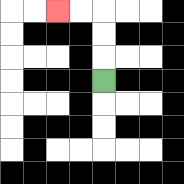{'start': '[4, 3]', 'end': '[2, 0]', 'path_directions': 'U,U,U,L,L', 'path_coordinates': '[[4, 3], [4, 2], [4, 1], [4, 0], [3, 0], [2, 0]]'}